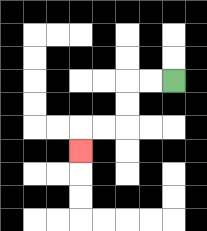{'start': '[7, 3]', 'end': '[3, 6]', 'path_directions': 'L,L,D,D,L,L,D', 'path_coordinates': '[[7, 3], [6, 3], [5, 3], [5, 4], [5, 5], [4, 5], [3, 5], [3, 6]]'}